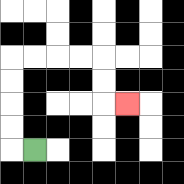{'start': '[1, 6]', 'end': '[5, 4]', 'path_directions': 'L,U,U,U,U,R,R,R,R,D,D,R', 'path_coordinates': '[[1, 6], [0, 6], [0, 5], [0, 4], [0, 3], [0, 2], [1, 2], [2, 2], [3, 2], [4, 2], [4, 3], [4, 4], [5, 4]]'}